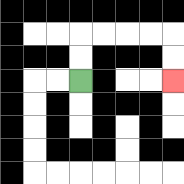{'start': '[3, 3]', 'end': '[7, 3]', 'path_directions': 'U,U,R,R,R,R,D,D', 'path_coordinates': '[[3, 3], [3, 2], [3, 1], [4, 1], [5, 1], [6, 1], [7, 1], [7, 2], [7, 3]]'}